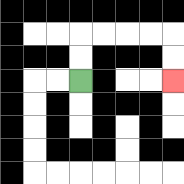{'start': '[3, 3]', 'end': '[7, 3]', 'path_directions': 'U,U,R,R,R,R,D,D', 'path_coordinates': '[[3, 3], [3, 2], [3, 1], [4, 1], [5, 1], [6, 1], [7, 1], [7, 2], [7, 3]]'}